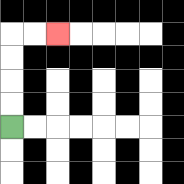{'start': '[0, 5]', 'end': '[2, 1]', 'path_directions': 'U,U,U,U,R,R', 'path_coordinates': '[[0, 5], [0, 4], [0, 3], [0, 2], [0, 1], [1, 1], [2, 1]]'}